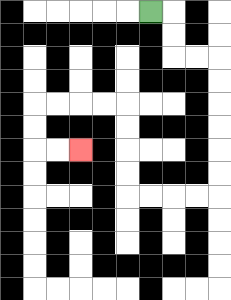{'start': '[6, 0]', 'end': '[3, 6]', 'path_directions': 'R,D,D,R,R,D,D,D,D,D,D,L,L,L,L,U,U,U,U,L,L,L,L,D,D,R,R', 'path_coordinates': '[[6, 0], [7, 0], [7, 1], [7, 2], [8, 2], [9, 2], [9, 3], [9, 4], [9, 5], [9, 6], [9, 7], [9, 8], [8, 8], [7, 8], [6, 8], [5, 8], [5, 7], [5, 6], [5, 5], [5, 4], [4, 4], [3, 4], [2, 4], [1, 4], [1, 5], [1, 6], [2, 6], [3, 6]]'}